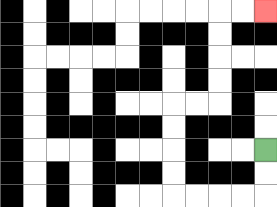{'start': '[11, 6]', 'end': '[11, 0]', 'path_directions': 'D,D,L,L,L,L,U,U,U,U,R,R,U,U,U,U,R,R', 'path_coordinates': '[[11, 6], [11, 7], [11, 8], [10, 8], [9, 8], [8, 8], [7, 8], [7, 7], [7, 6], [7, 5], [7, 4], [8, 4], [9, 4], [9, 3], [9, 2], [9, 1], [9, 0], [10, 0], [11, 0]]'}